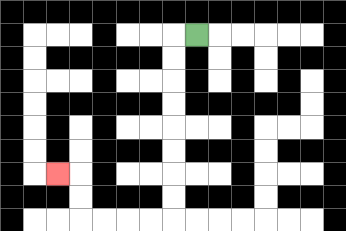{'start': '[8, 1]', 'end': '[2, 7]', 'path_directions': 'L,D,D,D,D,D,D,D,D,L,L,L,L,U,U,L', 'path_coordinates': '[[8, 1], [7, 1], [7, 2], [7, 3], [7, 4], [7, 5], [7, 6], [7, 7], [7, 8], [7, 9], [6, 9], [5, 9], [4, 9], [3, 9], [3, 8], [3, 7], [2, 7]]'}